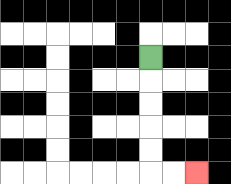{'start': '[6, 2]', 'end': '[8, 7]', 'path_directions': 'D,D,D,D,D,R,R', 'path_coordinates': '[[6, 2], [6, 3], [6, 4], [6, 5], [6, 6], [6, 7], [7, 7], [8, 7]]'}